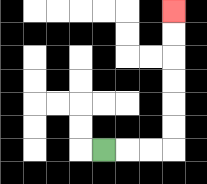{'start': '[4, 6]', 'end': '[7, 0]', 'path_directions': 'R,R,R,U,U,U,U,U,U', 'path_coordinates': '[[4, 6], [5, 6], [6, 6], [7, 6], [7, 5], [7, 4], [7, 3], [7, 2], [7, 1], [7, 0]]'}